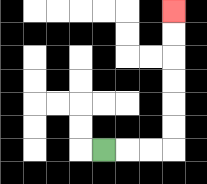{'start': '[4, 6]', 'end': '[7, 0]', 'path_directions': 'R,R,R,U,U,U,U,U,U', 'path_coordinates': '[[4, 6], [5, 6], [6, 6], [7, 6], [7, 5], [7, 4], [7, 3], [7, 2], [7, 1], [7, 0]]'}